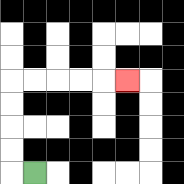{'start': '[1, 7]', 'end': '[5, 3]', 'path_directions': 'L,U,U,U,U,R,R,R,R,R', 'path_coordinates': '[[1, 7], [0, 7], [0, 6], [0, 5], [0, 4], [0, 3], [1, 3], [2, 3], [3, 3], [4, 3], [5, 3]]'}